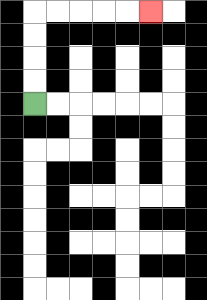{'start': '[1, 4]', 'end': '[6, 0]', 'path_directions': 'U,U,U,U,R,R,R,R,R', 'path_coordinates': '[[1, 4], [1, 3], [1, 2], [1, 1], [1, 0], [2, 0], [3, 0], [4, 0], [5, 0], [6, 0]]'}